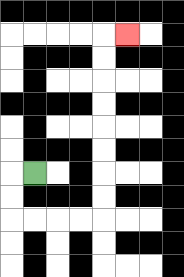{'start': '[1, 7]', 'end': '[5, 1]', 'path_directions': 'L,D,D,R,R,R,R,U,U,U,U,U,U,U,U,R', 'path_coordinates': '[[1, 7], [0, 7], [0, 8], [0, 9], [1, 9], [2, 9], [3, 9], [4, 9], [4, 8], [4, 7], [4, 6], [4, 5], [4, 4], [4, 3], [4, 2], [4, 1], [5, 1]]'}